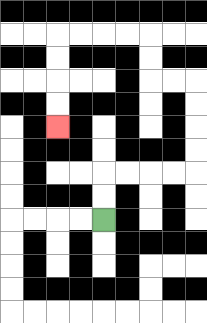{'start': '[4, 9]', 'end': '[2, 5]', 'path_directions': 'U,U,R,R,R,R,U,U,U,U,L,L,U,U,L,L,L,L,D,D,D,D', 'path_coordinates': '[[4, 9], [4, 8], [4, 7], [5, 7], [6, 7], [7, 7], [8, 7], [8, 6], [8, 5], [8, 4], [8, 3], [7, 3], [6, 3], [6, 2], [6, 1], [5, 1], [4, 1], [3, 1], [2, 1], [2, 2], [2, 3], [2, 4], [2, 5]]'}